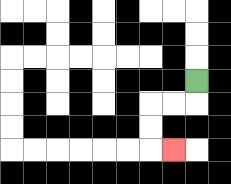{'start': '[8, 3]', 'end': '[7, 6]', 'path_directions': 'D,L,L,D,D,R', 'path_coordinates': '[[8, 3], [8, 4], [7, 4], [6, 4], [6, 5], [6, 6], [7, 6]]'}